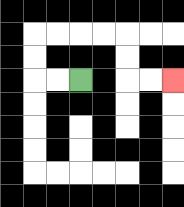{'start': '[3, 3]', 'end': '[7, 3]', 'path_directions': 'L,L,U,U,R,R,R,R,D,D,R,R', 'path_coordinates': '[[3, 3], [2, 3], [1, 3], [1, 2], [1, 1], [2, 1], [3, 1], [4, 1], [5, 1], [5, 2], [5, 3], [6, 3], [7, 3]]'}